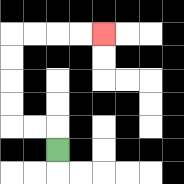{'start': '[2, 6]', 'end': '[4, 1]', 'path_directions': 'U,L,L,U,U,U,U,R,R,R,R', 'path_coordinates': '[[2, 6], [2, 5], [1, 5], [0, 5], [0, 4], [0, 3], [0, 2], [0, 1], [1, 1], [2, 1], [3, 1], [4, 1]]'}